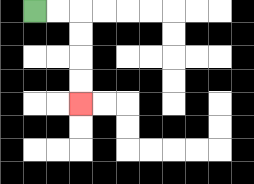{'start': '[1, 0]', 'end': '[3, 4]', 'path_directions': 'R,R,D,D,D,D', 'path_coordinates': '[[1, 0], [2, 0], [3, 0], [3, 1], [3, 2], [3, 3], [3, 4]]'}